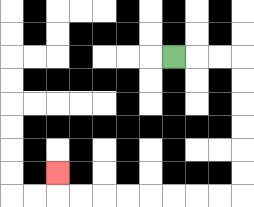{'start': '[7, 2]', 'end': '[2, 7]', 'path_directions': 'R,R,R,D,D,D,D,D,D,L,L,L,L,L,L,L,L,U', 'path_coordinates': '[[7, 2], [8, 2], [9, 2], [10, 2], [10, 3], [10, 4], [10, 5], [10, 6], [10, 7], [10, 8], [9, 8], [8, 8], [7, 8], [6, 8], [5, 8], [4, 8], [3, 8], [2, 8], [2, 7]]'}